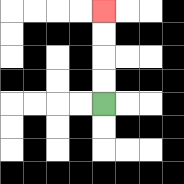{'start': '[4, 4]', 'end': '[4, 0]', 'path_directions': 'U,U,U,U', 'path_coordinates': '[[4, 4], [4, 3], [4, 2], [4, 1], [4, 0]]'}